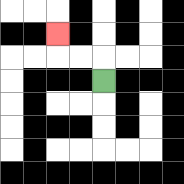{'start': '[4, 3]', 'end': '[2, 1]', 'path_directions': 'U,L,L,U', 'path_coordinates': '[[4, 3], [4, 2], [3, 2], [2, 2], [2, 1]]'}